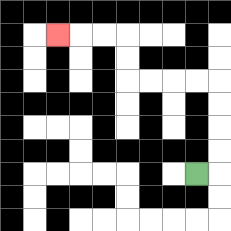{'start': '[8, 7]', 'end': '[2, 1]', 'path_directions': 'R,U,U,U,U,L,L,L,L,U,U,L,L,L', 'path_coordinates': '[[8, 7], [9, 7], [9, 6], [9, 5], [9, 4], [9, 3], [8, 3], [7, 3], [6, 3], [5, 3], [5, 2], [5, 1], [4, 1], [3, 1], [2, 1]]'}